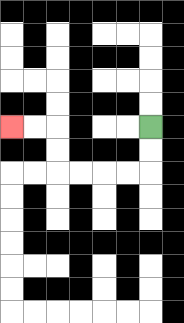{'start': '[6, 5]', 'end': '[0, 5]', 'path_directions': 'D,D,L,L,L,L,U,U,L,L', 'path_coordinates': '[[6, 5], [6, 6], [6, 7], [5, 7], [4, 7], [3, 7], [2, 7], [2, 6], [2, 5], [1, 5], [0, 5]]'}